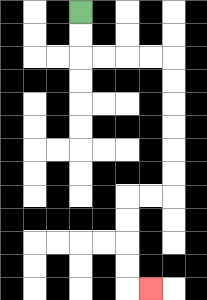{'start': '[3, 0]', 'end': '[6, 12]', 'path_directions': 'D,D,R,R,R,R,D,D,D,D,D,D,L,L,D,D,D,D,R', 'path_coordinates': '[[3, 0], [3, 1], [3, 2], [4, 2], [5, 2], [6, 2], [7, 2], [7, 3], [7, 4], [7, 5], [7, 6], [7, 7], [7, 8], [6, 8], [5, 8], [5, 9], [5, 10], [5, 11], [5, 12], [6, 12]]'}